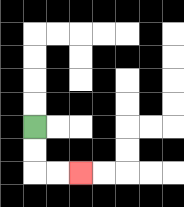{'start': '[1, 5]', 'end': '[3, 7]', 'path_directions': 'D,D,R,R', 'path_coordinates': '[[1, 5], [1, 6], [1, 7], [2, 7], [3, 7]]'}